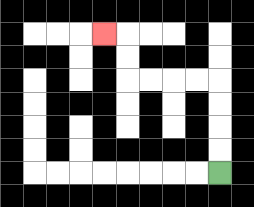{'start': '[9, 7]', 'end': '[4, 1]', 'path_directions': 'U,U,U,U,L,L,L,L,U,U,L', 'path_coordinates': '[[9, 7], [9, 6], [9, 5], [9, 4], [9, 3], [8, 3], [7, 3], [6, 3], [5, 3], [5, 2], [5, 1], [4, 1]]'}